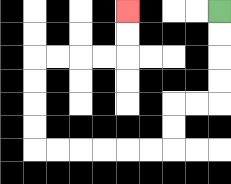{'start': '[9, 0]', 'end': '[5, 0]', 'path_directions': 'D,D,D,D,L,L,D,D,L,L,L,L,L,L,U,U,U,U,R,R,R,R,U,U', 'path_coordinates': '[[9, 0], [9, 1], [9, 2], [9, 3], [9, 4], [8, 4], [7, 4], [7, 5], [7, 6], [6, 6], [5, 6], [4, 6], [3, 6], [2, 6], [1, 6], [1, 5], [1, 4], [1, 3], [1, 2], [2, 2], [3, 2], [4, 2], [5, 2], [5, 1], [5, 0]]'}